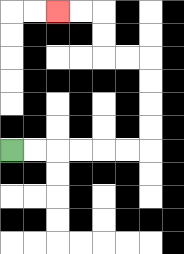{'start': '[0, 6]', 'end': '[2, 0]', 'path_directions': 'R,R,R,R,R,R,U,U,U,U,L,L,U,U,L,L', 'path_coordinates': '[[0, 6], [1, 6], [2, 6], [3, 6], [4, 6], [5, 6], [6, 6], [6, 5], [6, 4], [6, 3], [6, 2], [5, 2], [4, 2], [4, 1], [4, 0], [3, 0], [2, 0]]'}